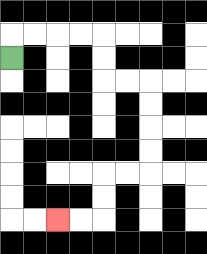{'start': '[0, 2]', 'end': '[2, 9]', 'path_directions': 'U,R,R,R,R,D,D,R,R,D,D,D,D,L,L,D,D,L,L', 'path_coordinates': '[[0, 2], [0, 1], [1, 1], [2, 1], [3, 1], [4, 1], [4, 2], [4, 3], [5, 3], [6, 3], [6, 4], [6, 5], [6, 6], [6, 7], [5, 7], [4, 7], [4, 8], [4, 9], [3, 9], [2, 9]]'}